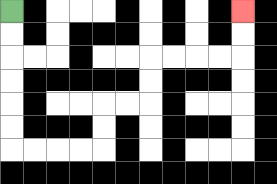{'start': '[0, 0]', 'end': '[10, 0]', 'path_directions': 'D,D,D,D,D,D,R,R,R,R,U,U,R,R,U,U,R,R,R,R,U,U', 'path_coordinates': '[[0, 0], [0, 1], [0, 2], [0, 3], [0, 4], [0, 5], [0, 6], [1, 6], [2, 6], [3, 6], [4, 6], [4, 5], [4, 4], [5, 4], [6, 4], [6, 3], [6, 2], [7, 2], [8, 2], [9, 2], [10, 2], [10, 1], [10, 0]]'}